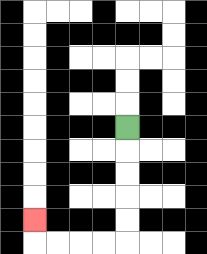{'start': '[5, 5]', 'end': '[1, 9]', 'path_directions': 'D,D,D,D,D,L,L,L,L,U', 'path_coordinates': '[[5, 5], [5, 6], [5, 7], [5, 8], [5, 9], [5, 10], [4, 10], [3, 10], [2, 10], [1, 10], [1, 9]]'}